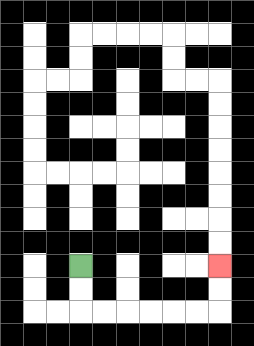{'start': '[3, 11]', 'end': '[9, 11]', 'path_directions': 'D,D,R,R,R,R,R,R,U,U', 'path_coordinates': '[[3, 11], [3, 12], [3, 13], [4, 13], [5, 13], [6, 13], [7, 13], [8, 13], [9, 13], [9, 12], [9, 11]]'}